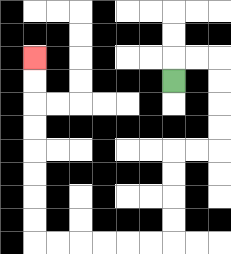{'start': '[7, 3]', 'end': '[1, 2]', 'path_directions': 'U,R,R,D,D,D,D,L,L,D,D,D,D,L,L,L,L,L,L,U,U,U,U,U,U,U,U', 'path_coordinates': '[[7, 3], [7, 2], [8, 2], [9, 2], [9, 3], [9, 4], [9, 5], [9, 6], [8, 6], [7, 6], [7, 7], [7, 8], [7, 9], [7, 10], [6, 10], [5, 10], [4, 10], [3, 10], [2, 10], [1, 10], [1, 9], [1, 8], [1, 7], [1, 6], [1, 5], [1, 4], [1, 3], [1, 2]]'}